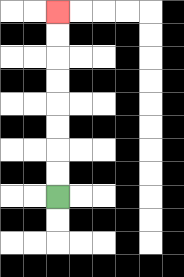{'start': '[2, 8]', 'end': '[2, 0]', 'path_directions': 'U,U,U,U,U,U,U,U', 'path_coordinates': '[[2, 8], [2, 7], [2, 6], [2, 5], [2, 4], [2, 3], [2, 2], [2, 1], [2, 0]]'}